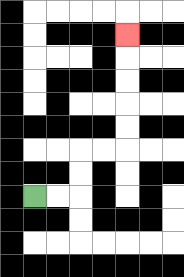{'start': '[1, 8]', 'end': '[5, 1]', 'path_directions': 'R,R,U,U,R,R,U,U,U,U,U', 'path_coordinates': '[[1, 8], [2, 8], [3, 8], [3, 7], [3, 6], [4, 6], [5, 6], [5, 5], [5, 4], [5, 3], [5, 2], [5, 1]]'}